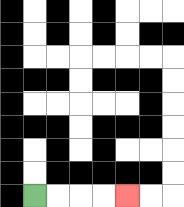{'start': '[1, 8]', 'end': '[5, 8]', 'path_directions': 'R,R,R,R', 'path_coordinates': '[[1, 8], [2, 8], [3, 8], [4, 8], [5, 8]]'}